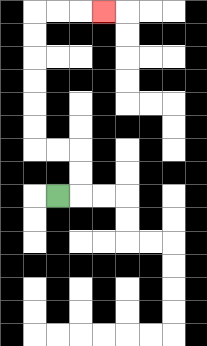{'start': '[2, 8]', 'end': '[4, 0]', 'path_directions': 'R,U,U,L,L,U,U,U,U,U,U,R,R,R', 'path_coordinates': '[[2, 8], [3, 8], [3, 7], [3, 6], [2, 6], [1, 6], [1, 5], [1, 4], [1, 3], [1, 2], [1, 1], [1, 0], [2, 0], [3, 0], [4, 0]]'}